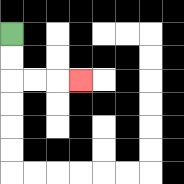{'start': '[0, 1]', 'end': '[3, 3]', 'path_directions': 'D,D,R,R,R', 'path_coordinates': '[[0, 1], [0, 2], [0, 3], [1, 3], [2, 3], [3, 3]]'}